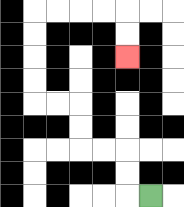{'start': '[6, 8]', 'end': '[5, 2]', 'path_directions': 'L,U,U,L,L,U,U,L,L,U,U,U,U,R,R,R,R,D,D', 'path_coordinates': '[[6, 8], [5, 8], [5, 7], [5, 6], [4, 6], [3, 6], [3, 5], [3, 4], [2, 4], [1, 4], [1, 3], [1, 2], [1, 1], [1, 0], [2, 0], [3, 0], [4, 0], [5, 0], [5, 1], [5, 2]]'}